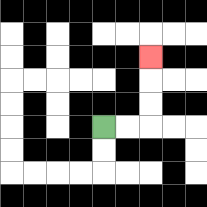{'start': '[4, 5]', 'end': '[6, 2]', 'path_directions': 'R,R,U,U,U', 'path_coordinates': '[[4, 5], [5, 5], [6, 5], [6, 4], [6, 3], [6, 2]]'}